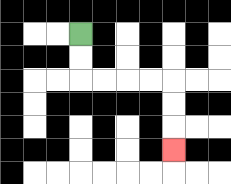{'start': '[3, 1]', 'end': '[7, 6]', 'path_directions': 'D,D,R,R,R,R,D,D,D', 'path_coordinates': '[[3, 1], [3, 2], [3, 3], [4, 3], [5, 3], [6, 3], [7, 3], [7, 4], [7, 5], [7, 6]]'}